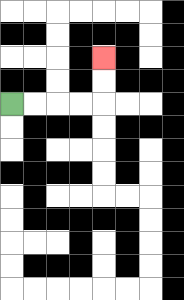{'start': '[0, 4]', 'end': '[4, 2]', 'path_directions': 'R,R,R,R,U,U', 'path_coordinates': '[[0, 4], [1, 4], [2, 4], [3, 4], [4, 4], [4, 3], [4, 2]]'}